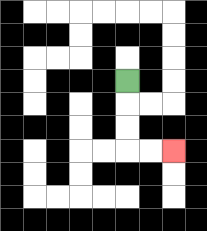{'start': '[5, 3]', 'end': '[7, 6]', 'path_directions': 'D,D,D,R,R', 'path_coordinates': '[[5, 3], [5, 4], [5, 5], [5, 6], [6, 6], [7, 6]]'}